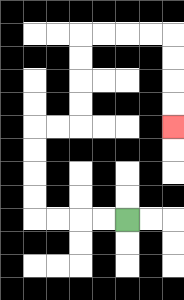{'start': '[5, 9]', 'end': '[7, 5]', 'path_directions': 'L,L,L,L,U,U,U,U,R,R,U,U,U,U,R,R,R,R,D,D,D,D', 'path_coordinates': '[[5, 9], [4, 9], [3, 9], [2, 9], [1, 9], [1, 8], [1, 7], [1, 6], [1, 5], [2, 5], [3, 5], [3, 4], [3, 3], [3, 2], [3, 1], [4, 1], [5, 1], [6, 1], [7, 1], [7, 2], [7, 3], [7, 4], [7, 5]]'}